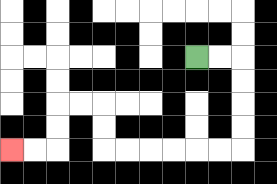{'start': '[8, 2]', 'end': '[0, 6]', 'path_directions': 'R,R,D,D,D,D,L,L,L,L,L,L,U,U,L,L,D,D,L,L', 'path_coordinates': '[[8, 2], [9, 2], [10, 2], [10, 3], [10, 4], [10, 5], [10, 6], [9, 6], [8, 6], [7, 6], [6, 6], [5, 6], [4, 6], [4, 5], [4, 4], [3, 4], [2, 4], [2, 5], [2, 6], [1, 6], [0, 6]]'}